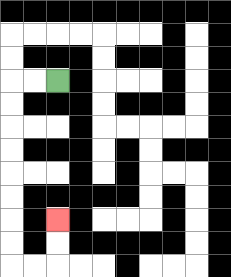{'start': '[2, 3]', 'end': '[2, 9]', 'path_directions': 'L,L,D,D,D,D,D,D,D,D,R,R,U,U', 'path_coordinates': '[[2, 3], [1, 3], [0, 3], [0, 4], [0, 5], [0, 6], [0, 7], [0, 8], [0, 9], [0, 10], [0, 11], [1, 11], [2, 11], [2, 10], [2, 9]]'}